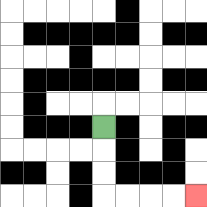{'start': '[4, 5]', 'end': '[8, 8]', 'path_directions': 'D,D,D,R,R,R,R', 'path_coordinates': '[[4, 5], [4, 6], [4, 7], [4, 8], [5, 8], [6, 8], [7, 8], [8, 8]]'}